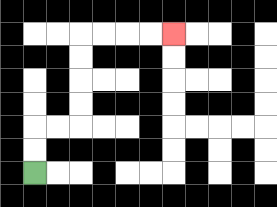{'start': '[1, 7]', 'end': '[7, 1]', 'path_directions': 'U,U,R,R,U,U,U,U,R,R,R,R', 'path_coordinates': '[[1, 7], [1, 6], [1, 5], [2, 5], [3, 5], [3, 4], [3, 3], [3, 2], [3, 1], [4, 1], [5, 1], [6, 1], [7, 1]]'}